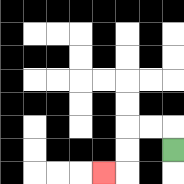{'start': '[7, 6]', 'end': '[4, 7]', 'path_directions': 'U,L,L,D,D,L', 'path_coordinates': '[[7, 6], [7, 5], [6, 5], [5, 5], [5, 6], [5, 7], [4, 7]]'}